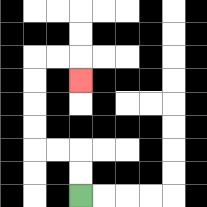{'start': '[3, 8]', 'end': '[3, 3]', 'path_directions': 'U,U,L,L,U,U,U,U,R,R,D', 'path_coordinates': '[[3, 8], [3, 7], [3, 6], [2, 6], [1, 6], [1, 5], [1, 4], [1, 3], [1, 2], [2, 2], [3, 2], [3, 3]]'}